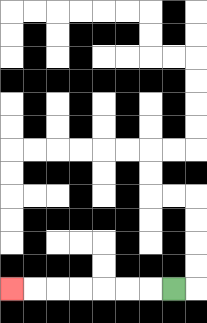{'start': '[7, 12]', 'end': '[0, 12]', 'path_directions': 'L,L,L,L,L,L,L', 'path_coordinates': '[[7, 12], [6, 12], [5, 12], [4, 12], [3, 12], [2, 12], [1, 12], [0, 12]]'}